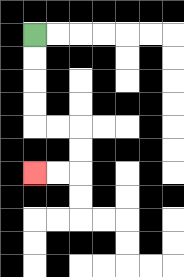{'start': '[1, 1]', 'end': '[1, 7]', 'path_directions': 'D,D,D,D,R,R,D,D,L,L', 'path_coordinates': '[[1, 1], [1, 2], [1, 3], [1, 4], [1, 5], [2, 5], [3, 5], [3, 6], [3, 7], [2, 7], [1, 7]]'}